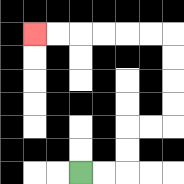{'start': '[3, 7]', 'end': '[1, 1]', 'path_directions': 'R,R,U,U,R,R,U,U,U,U,L,L,L,L,L,L', 'path_coordinates': '[[3, 7], [4, 7], [5, 7], [5, 6], [5, 5], [6, 5], [7, 5], [7, 4], [7, 3], [7, 2], [7, 1], [6, 1], [5, 1], [4, 1], [3, 1], [2, 1], [1, 1]]'}